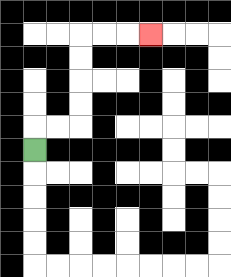{'start': '[1, 6]', 'end': '[6, 1]', 'path_directions': 'U,R,R,U,U,U,U,R,R,R', 'path_coordinates': '[[1, 6], [1, 5], [2, 5], [3, 5], [3, 4], [3, 3], [3, 2], [3, 1], [4, 1], [5, 1], [6, 1]]'}